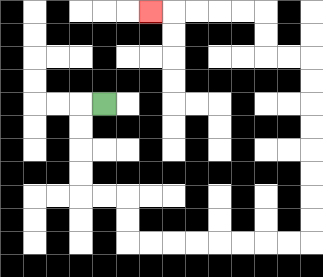{'start': '[4, 4]', 'end': '[6, 0]', 'path_directions': 'L,D,D,D,D,R,R,D,D,R,R,R,R,R,R,R,R,U,U,U,U,U,U,U,U,L,L,U,U,L,L,L,L,L', 'path_coordinates': '[[4, 4], [3, 4], [3, 5], [3, 6], [3, 7], [3, 8], [4, 8], [5, 8], [5, 9], [5, 10], [6, 10], [7, 10], [8, 10], [9, 10], [10, 10], [11, 10], [12, 10], [13, 10], [13, 9], [13, 8], [13, 7], [13, 6], [13, 5], [13, 4], [13, 3], [13, 2], [12, 2], [11, 2], [11, 1], [11, 0], [10, 0], [9, 0], [8, 0], [7, 0], [6, 0]]'}